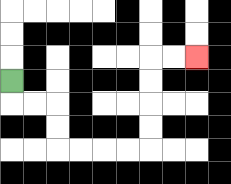{'start': '[0, 3]', 'end': '[8, 2]', 'path_directions': 'D,R,R,D,D,R,R,R,R,U,U,U,U,R,R', 'path_coordinates': '[[0, 3], [0, 4], [1, 4], [2, 4], [2, 5], [2, 6], [3, 6], [4, 6], [5, 6], [6, 6], [6, 5], [6, 4], [6, 3], [6, 2], [7, 2], [8, 2]]'}